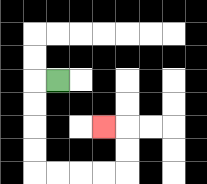{'start': '[2, 3]', 'end': '[4, 5]', 'path_directions': 'L,D,D,D,D,R,R,R,R,U,U,L', 'path_coordinates': '[[2, 3], [1, 3], [1, 4], [1, 5], [1, 6], [1, 7], [2, 7], [3, 7], [4, 7], [5, 7], [5, 6], [5, 5], [4, 5]]'}